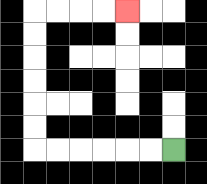{'start': '[7, 6]', 'end': '[5, 0]', 'path_directions': 'L,L,L,L,L,L,U,U,U,U,U,U,R,R,R,R', 'path_coordinates': '[[7, 6], [6, 6], [5, 6], [4, 6], [3, 6], [2, 6], [1, 6], [1, 5], [1, 4], [1, 3], [1, 2], [1, 1], [1, 0], [2, 0], [3, 0], [4, 0], [5, 0]]'}